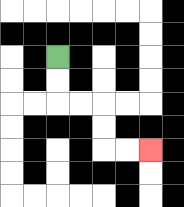{'start': '[2, 2]', 'end': '[6, 6]', 'path_directions': 'D,D,R,R,D,D,R,R', 'path_coordinates': '[[2, 2], [2, 3], [2, 4], [3, 4], [4, 4], [4, 5], [4, 6], [5, 6], [6, 6]]'}